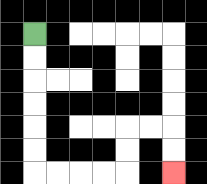{'start': '[1, 1]', 'end': '[7, 7]', 'path_directions': 'D,D,D,D,D,D,R,R,R,R,U,U,R,R,D,D', 'path_coordinates': '[[1, 1], [1, 2], [1, 3], [1, 4], [1, 5], [1, 6], [1, 7], [2, 7], [3, 7], [4, 7], [5, 7], [5, 6], [5, 5], [6, 5], [7, 5], [7, 6], [7, 7]]'}